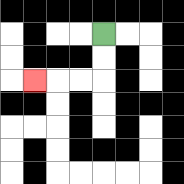{'start': '[4, 1]', 'end': '[1, 3]', 'path_directions': 'D,D,L,L,L', 'path_coordinates': '[[4, 1], [4, 2], [4, 3], [3, 3], [2, 3], [1, 3]]'}